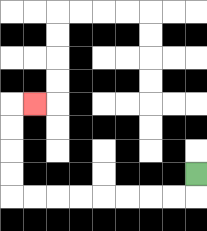{'start': '[8, 7]', 'end': '[1, 4]', 'path_directions': 'D,L,L,L,L,L,L,L,L,U,U,U,U,R', 'path_coordinates': '[[8, 7], [8, 8], [7, 8], [6, 8], [5, 8], [4, 8], [3, 8], [2, 8], [1, 8], [0, 8], [0, 7], [0, 6], [0, 5], [0, 4], [1, 4]]'}